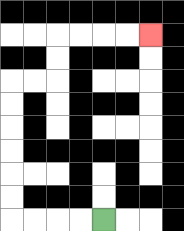{'start': '[4, 9]', 'end': '[6, 1]', 'path_directions': 'L,L,L,L,U,U,U,U,U,U,R,R,U,U,R,R,R,R', 'path_coordinates': '[[4, 9], [3, 9], [2, 9], [1, 9], [0, 9], [0, 8], [0, 7], [0, 6], [0, 5], [0, 4], [0, 3], [1, 3], [2, 3], [2, 2], [2, 1], [3, 1], [4, 1], [5, 1], [6, 1]]'}